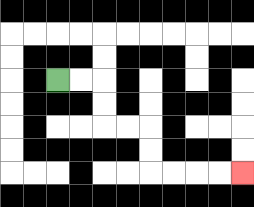{'start': '[2, 3]', 'end': '[10, 7]', 'path_directions': 'R,R,D,D,R,R,D,D,R,R,R,R', 'path_coordinates': '[[2, 3], [3, 3], [4, 3], [4, 4], [4, 5], [5, 5], [6, 5], [6, 6], [6, 7], [7, 7], [8, 7], [9, 7], [10, 7]]'}